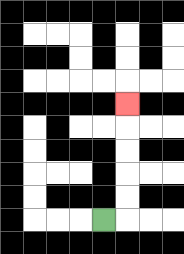{'start': '[4, 9]', 'end': '[5, 4]', 'path_directions': 'R,U,U,U,U,U', 'path_coordinates': '[[4, 9], [5, 9], [5, 8], [5, 7], [5, 6], [5, 5], [5, 4]]'}